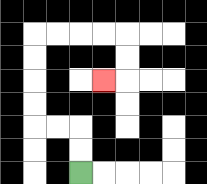{'start': '[3, 7]', 'end': '[4, 3]', 'path_directions': 'U,U,L,L,U,U,U,U,R,R,R,R,D,D,L', 'path_coordinates': '[[3, 7], [3, 6], [3, 5], [2, 5], [1, 5], [1, 4], [1, 3], [1, 2], [1, 1], [2, 1], [3, 1], [4, 1], [5, 1], [5, 2], [5, 3], [4, 3]]'}